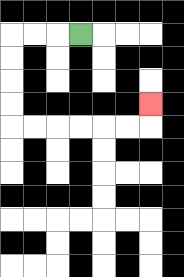{'start': '[3, 1]', 'end': '[6, 4]', 'path_directions': 'L,L,L,D,D,D,D,R,R,R,R,R,R,U', 'path_coordinates': '[[3, 1], [2, 1], [1, 1], [0, 1], [0, 2], [0, 3], [0, 4], [0, 5], [1, 5], [2, 5], [3, 5], [4, 5], [5, 5], [6, 5], [6, 4]]'}